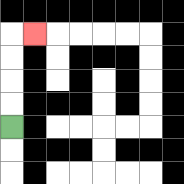{'start': '[0, 5]', 'end': '[1, 1]', 'path_directions': 'U,U,U,U,R', 'path_coordinates': '[[0, 5], [0, 4], [0, 3], [0, 2], [0, 1], [1, 1]]'}